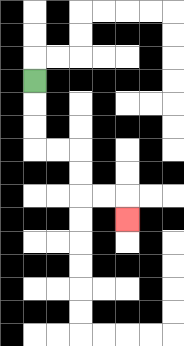{'start': '[1, 3]', 'end': '[5, 9]', 'path_directions': 'D,D,D,R,R,D,D,R,R,D', 'path_coordinates': '[[1, 3], [1, 4], [1, 5], [1, 6], [2, 6], [3, 6], [3, 7], [3, 8], [4, 8], [5, 8], [5, 9]]'}